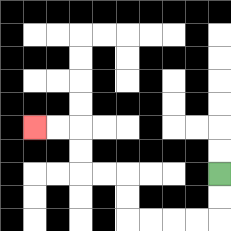{'start': '[9, 7]', 'end': '[1, 5]', 'path_directions': 'D,D,L,L,L,L,U,U,L,L,U,U,L,L', 'path_coordinates': '[[9, 7], [9, 8], [9, 9], [8, 9], [7, 9], [6, 9], [5, 9], [5, 8], [5, 7], [4, 7], [3, 7], [3, 6], [3, 5], [2, 5], [1, 5]]'}